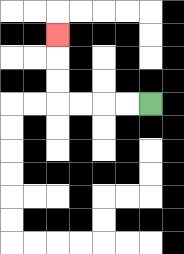{'start': '[6, 4]', 'end': '[2, 1]', 'path_directions': 'L,L,L,L,U,U,U', 'path_coordinates': '[[6, 4], [5, 4], [4, 4], [3, 4], [2, 4], [2, 3], [2, 2], [2, 1]]'}